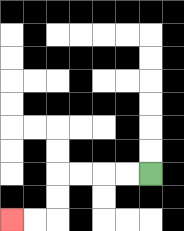{'start': '[6, 7]', 'end': '[0, 9]', 'path_directions': 'L,L,L,L,D,D,L,L', 'path_coordinates': '[[6, 7], [5, 7], [4, 7], [3, 7], [2, 7], [2, 8], [2, 9], [1, 9], [0, 9]]'}